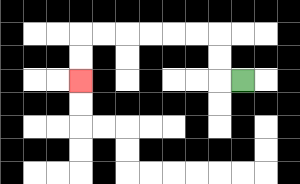{'start': '[10, 3]', 'end': '[3, 3]', 'path_directions': 'L,U,U,L,L,L,L,L,L,D,D', 'path_coordinates': '[[10, 3], [9, 3], [9, 2], [9, 1], [8, 1], [7, 1], [6, 1], [5, 1], [4, 1], [3, 1], [3, 2], [3, 3]]'}